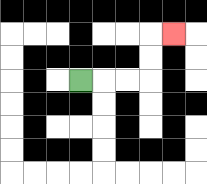{'start': '[3, 3]', 'end': '[7, 1]', 'path_directions': 'R,R,R,U,U,R', 'path_coordinates': '[[3, 3], [4, 3], [5, 3], [6, 3], [6, 2], [6, 1], [7, 1]]'}